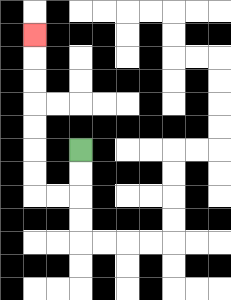{'start': '[3, 6]', 'end': '[1, 1]', 'path_directions': 'D,D,L,L,U,U,U,U,U,U,U', 'path_coordinates': '[[3, 6], [3, 7], [3, 8], [2, 8], [1, 8], [1, 7], [1, 6], [1, 5], [1, 4], [1, 3], [1, 2], [1, 1]]'}